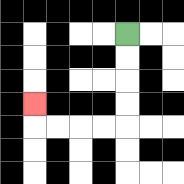{'start': '[5, 1]', 'end': '[1, 4]', 'path_directions': 'D,D,D,D,L,L,L,L,U', 'path_coordinates': '[[5, 1], [5, 2], [5, 3], [5, 4], [5, 5], [4, 5], [3, 5], [2, 5], [1, 5], [1, 4]]'}